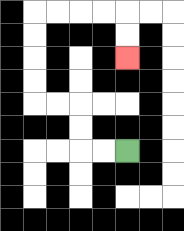{'start': '[5, 6]', 'end': '[5, 2]', 'path_directions': 'L,L,U,U,L,L,U,U,U,U,R,R,R,R,D,D', 'path_coordinates': '[[5, 6], [4, 6], [3, 6], [3, 5], [3, 4], [2, 4], [1, 4], [1, 3], [1, 2], [1, 1], [1, 0], [2, 0], [3, 0], [4, 0], [5, 0], [5, 1], [5, 2]]'}